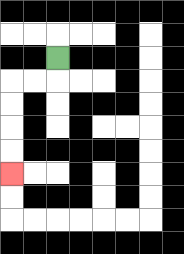{'start': '[2, 2]', 'end': '[0, 7]', 'path_directions': 'D,L,L,D,D,D,D', 'path_coordinates': '[[2, 2], [2, 3], [1, 3], [0, 3], [0, 4], [0, 5], [0, 6], [0, 7]]'}